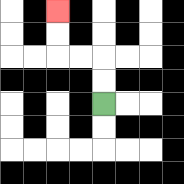{'start': '[4, 4]', 'end': '[2, 0]', 'path_directions': 'U,U,L,L,U,U', 'path_coordinates': '[[4, 4], [4, 3], [4, 2], [3, 2], [2, 2], [2, 1], [2, 0]]'}